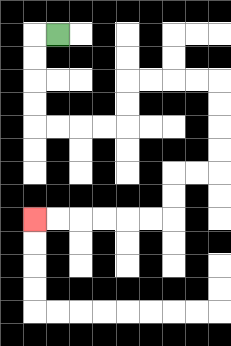{'start': '[2, 1]', 'end': '[1, 9]', 'path_directions': 'L,D,D,D,D,R,R,R,R,U,U,R,R,R,R,D,D,D,D,L,L,D,D,L,L,L,L,L,L', 'path_coordinates': '[[2, 1], [1, 1], [1, 2], [1, 3], [1, 4], [1, 5], [2, 5], [3, 5], [4, 5], [5, 5], [5, 4], [5, 3], [6, 3], [7, 3], [8, 3], [9, 3], [9, 4], [9, 5], [9, 6], [9, 7], [8, 7], [7, 7], [7, 8], [7, 9], [6, 9], [5, 9], [4, 9], [3, 9], [2, 9], [1, 9]]'}